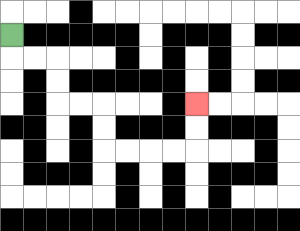{'start': '[0, 1]', 'end': '[8, 4]', 'path_directions': 'D,R,R,D,D,R,R,D,D,R,R,R,R,U,U', 'path_coordinates': '[[0, 1], [0, 2], [1, 2], [2, 2], [2, 3], [2, 4], [3, 4], [4, 4], [4, 5], [4, 6], [5, 6], [6, 6], [7, 6], [8, 6], [8, 5], [8, 4]]'}